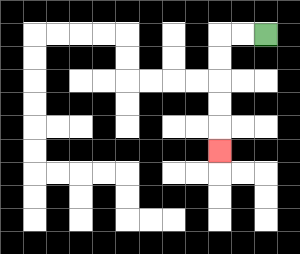{'start': '[11, 1]', 'end': '[9, 6]', 'path_directions': 'L,L,D,D,D,D,D', 'path_coordinates': '[[11, 1], [10, 1], [9, 1], [9, 2], [9, 3], [9, 4], [9, 5], [9, 6]]'}